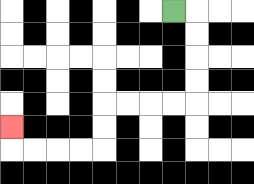{'start': '[7, 0]', 'end': '[0, 5]', 'path_directions': 'R,D,D,D,D,L,L,L,L,D,D,L,L,L,L,U', 'path_coordinates': '[[7, 0], [8, 0], [8, 1], [8, 2], [8, 3], [8, 4], [7, 4], [6, 4], [5, 4], [4, 4], [4, 5], [4, 6], [3, 6], [2, 6], [1, 6], [0, 6], [0, 5]]'}